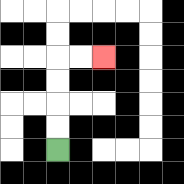{'start': '[2, 6]', 'end': '[4, 2]', 'path_directions': 'U,U,U,U,R,R', 'path_coordinates': '[[2, 6], [2, 5], [2, 4], [2, 3], [2, 2], [3, 2], [4, 2]]'}